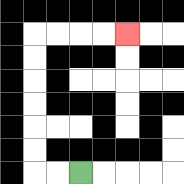{'start': '[3, 7]', 'end': '[5, 1]', 'path_directions': 'L,L,U,U,U,U,U,U,R,R,R,R', 'path_coordinates': '[[3, 7], [2, 7], [1, 7], [1, 6], [1, 5], [1, 4], [1, 3], [1, 2], [1, 1], [2, 1], [3, 1], [4, 1], [5, 1]]'}